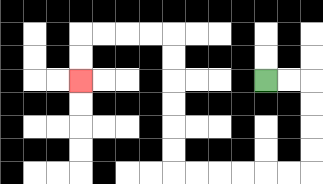{'start': '[11, 3]', 'end': '[3, 3]', 'path_directions': 'R,R,D,D,D,D,L,L,L,L,L,L,U,U,U,U,U,U,L,L,L,L,D,D', 'path_coordinates': '[[11, 3], [12, 3], [13, 3], [13, 4], [13, 5], [13, 6], [13, 7], [12, 7], [11, 7], [10, 7], [9, 7], [8, 7], [7, 7], [7, 6], [7, 5], [7, 4], [7, 3], [7, 2], [7, 1], [6, 1], [5, 1], [4, 1], [3, 1], [3, 2], [3, 3]]'}